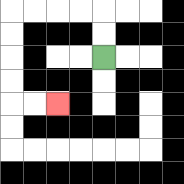{'start': '[4, 2]', 'end': '[2, 4]', 'path_directions': 'U,U,L,L,L,L,D,D,D,D,R,R', 'path_coordinates': '[[4, 2], [4, 1], [4, 0], [3, 0], [2, 0], [1, 0], [0, 0], [0, 1], [0, 2], [0, 3], [0, 4], [1, 4], [2, 4]]'}